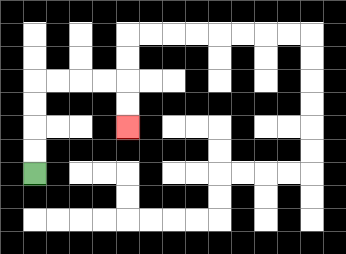{'start': '[1, 7]', 'end': '[5, 5]', 'path_directions': 'U,U,U,U,R,R,R,R,D,D', 'path_coordinates': '[[1, 7], [1, 6], [1, 5], [1, 4], [1, 3], [2, 3], [3, 3], [4, 3], [5, 3], [5, 4], [5, 5]]'}